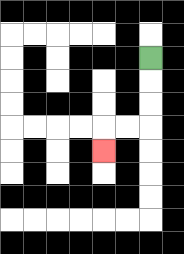{'start': '[6, 2]', 'end': '[4, 6]', 'path_directions': 'D,D,D,L,L,D', 'path_coordinates': '[[6, 2], [6, 3], [6, 4], [6, 5], [5, 5], [4, 5], [4, 6]]'}